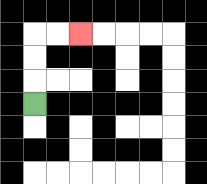{'start': '[1, 4]', 'end': '[3, 1]', 'path_directions': 'U,U,U,R,R', 'path_coordinates': '[[1, 4], [1, 3], [1, 2], [1, 1], [2, 1], [3, 1]]'}